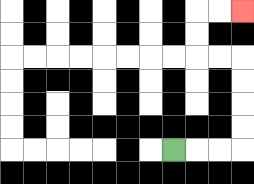{'start': '[7, 6]', 'end': '[10, 0]', 'path_directions': 'R,R,R,U,U,U,U,L,L,U,U,R,R', 'path_coordinates': '[[7, 6], [8, 6], [9, 6], [10, 6], [10, 5], [10, 4], [10, 3], [10, 2], [9, 2], [8, 2], [8, 1], [8, 0], [9, 0], [10, 0]]'}